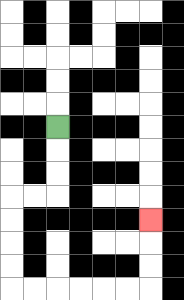{'start': '[2, 5]', 'end': '[6, 9]', 'path_directions': 'D,D,D,L,L,D,D,D,D,R,R,R,R,R,R,U,U,U', 'path_coordinates': '[[2, 5], [2, 6], [2, 7], [2, 8], [1, 8], [0, 8], [0, 9], [0, 10], [0, 11], [0, 12], [1, 12], [2, 12], [3, 12], [4, 12], [5, 12], [6, 12], [6, 11], [6, 10], [6, 9]]'}